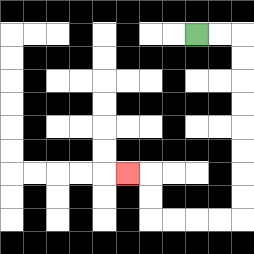{'start': '[8, 1]', 'end': '[5, 7]', 'path_directions': 'R,R,D,D,D,D,D,D,D,D,L,L,L,L,U,U,L', 'path_coordinates': '[[8, 1], [9, 1], [10, 1], [10, 2], [10, 3], [10, 4], [10, 5], [10, 6], [10, 7], [10, 8], [10, 9], [9, 9], [8, 9], [7, 9], [6, 9], [6, 8], [6, 7], [5, 7]]'}